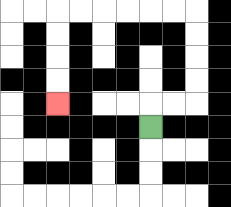{'start': '[6, 5]', 'end': '[2, 4]', 'path_directions': 'U,R,R,U,U,U,U,L,L,L,L,L,L,D,D,D,D', 'path_coordinates': '[[6, 5], [6, 4], [7, 4], [8, 4], [8, 3], [8, 2], [8, 1], [8, 0], [7, 0], [6, 0], [5, 0], [4, 0], [3, 0], [2, 0], [2, 1], [2, 2], [2, 3], [2, 4]]'}